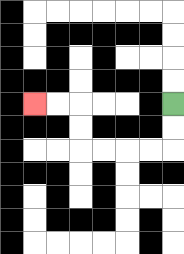{'start': '[7, 4]', 'end': '[1, 4]', 'path_directions': 'D,D,L,L,L,L,U,U,L,L', 'path_coordinates': '[[7, 4], [7, 5], [7, 6], [6, 6], [5, 6], [4, 6], [3, 6], [3, 5], [3, 4], [2, 4], [1, 4]]'}